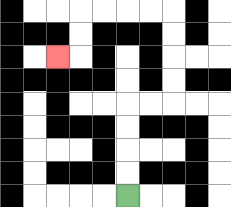{'start': '[5, 8]', 'end': '[2, 2]', 'path_directions': 'U,U,U,U,R,R,U,U,U,U,L,L,L,L,D,D,L', 'path_coordinates': '[[5, 8], [5, 7], [5, 6], [5, 5], [5, 4], [6, 4], [7, 4], [7, 3], [7, 2], [7, 1], [7, 0], [6, 0], [5, 0], [4, 0], [3, 0], [3, 1], [3, 2], [2, 2]]'}